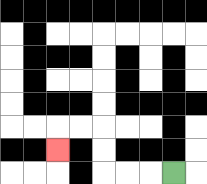{'start': '[7, 7]', 'end': '[2, 6]', 'path_directions': 'L,L,L,U,U,L,L,D', 'path_coordinates': '[[7, 7], [6, 7], [5, 7], [4, 7], [4, 6], [4, 5], [3, 5], [2, 5], [2, 6]]'}